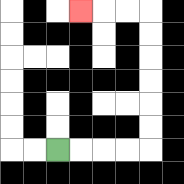{'start': '[2, 6]', 'end': '[3, 0]', 'path_directions': 'R,R,R,R,U,U,U,U,U,U,L,L,L', 'path_coordinates': '[[2, 6], [3, 6], [4, 6], [5, 6], [6, 6], [6, 5], [6, 4], [6, 3], [6, 2], [6, 1], [6, 0], [5, 0], [4, 0], [3, 0]]'}